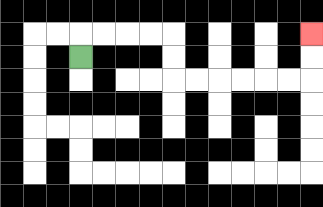{'start': '[3, 2]', 'end': '[13, 1]', 'path_directions': 'U,R,R,R,R,D,D,R,R,R,R,R,R,U,U', 'path_coordinates': '[[3, 2], [3, 1], [4, 1], [5, 1], [6, 1], [7, 1], [7, 2], [7, 3], [8, 3], [9, 3], [10, 3], [11, 3], [12, 3], [13, 3], [13, 2], [13, 1]]'}